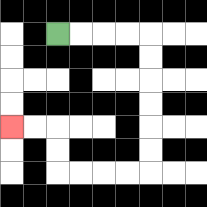{'start': '[2, 1]', 'end': '[0, 5]', 'path_directions': 'R,R,R,R,D,D,D,D,D,D,L,L,L,L,U,U,L,L', 'path_coordinates': '[[2, 1], [3, 1], [4, 1], [5, 1], [6, 1], [6, 2], [6, 3], [6, 4], [6, 5], [6, 6], [6, 7], [5, 7], [4, 7], [3, 7], [2, 7], [2, 6], [2, 5], [1, 5], [0, 5]]'}